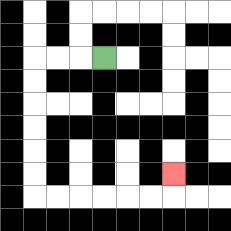{'start': '[4, 2]', 'end': '[7, 7]', 'path_directions': 'L,L,L,D,D,D,D,D,D,R,R,R,R,R,R,U', 'path_coordinates': '[[4, 2], [3, 2], [2, 2], [1, 2], [1, 3], [1, 4], [1, 5], [1, 6], [1, 7], [1, 8], [2, 8], [3, 8], [4, 8], [5, 8], [6, 8], [7, 8], [7, 7]]'}